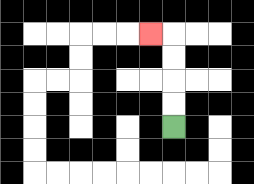{'start': '[7, 5]', 'end': '[6, 1]', 'path_directions': 'U,U,U,U,L', 'path_coordinates': '[[7, 5], [7, 4], [7, 3], [7, 2], [7, 1], [6, 1]]'}